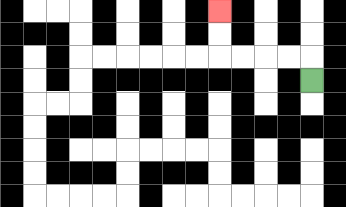{'start': '[13, 3]', 'end': '[9, 0]', 'path_directions': 'U,L,L,L,L,U,U', 'path_coordinates': '[[13, 3], [13, 2], [12, 2], [11, 2], [10, 2], [9, 2], [9, 1], [9, 0]]'}